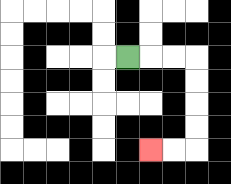{'start': '[5, 2]', 'end': '[6, 6]', 'path_directions': 'R,R,R,D,D,D,D,L,L', 'path_coordinates': '[[5, 2], [6, 2], [7, 2], [8, 2], [8, 3], [8, 4], [8, 5], [8, 6], [7, 6], [6, 6]]'}